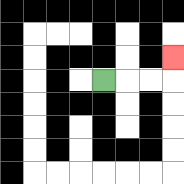{'start': '[4, 3]', 'end': '[7, 2]', 'path_directions': 'R,R,R,U', 'path_coordinates': '[[4, 3], [5, 3], [6, 3], [7, 3], [7, 2]]'}